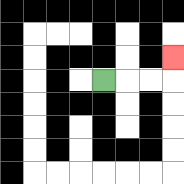{'start': '[4, 3]', 'end': '[7, 2]', 'path_directions': 'R,R,R,U', 'path_coordinates': '[[4, 3], [5, 3], [6, 3], [7, 3], [7, 2]]'}